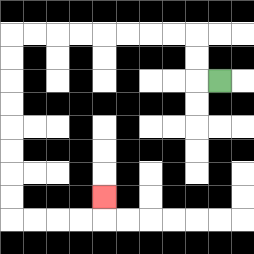{'start': '[9, 3]', 'end': '[4, 8]', 'path_directions': 'L,U,U,L,L,L,L,L,L,L,L,D,D,D,D,D,D,D,D,R,R,R,R,U', 'path_coordinates': '[[9, 3], [8, 3], [8, 2], [8, 1], [7, 1], [6, 1], [5, 1], [4, 1], [3, 1], [2, 1], [1, 1], [0, 1], [0, 2], [0, 3], [0, 4], [0, 5], [0, 6], [0, 7], [0, 8], [0, 9], [1, 9], [2, 9], [3, 9], [4, 9], [4, 8]]'}